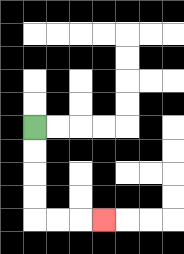{'start': '[1, 5]', 'end': '[4, 9]', 'path_directions': 'D,D,D,D,R,R,R', 'path_coordinates': '[[1, 5], [1, 6], [1, 7], [1, 8], [1, 9], [2, 9], [3, 9], [4, 9]]'}